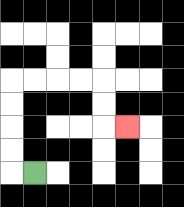{'start': '[1, 7]', 'end': '[5, 5]', 'path_directions': 'L,U,U,U,U,R,R,R,R,D,D,R', 'path_coordinates': '[[1, 7], [0, 7], [0, 6], [0, 5], [0, 4], [0, 3], [1, 3], [2, 3], [3, 3], [4, 3], [4, 4], [4, 5], [5, 5]]'}